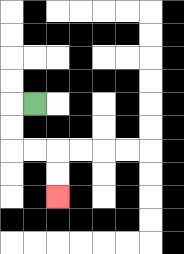{'start': '[1, 4]', 'end': '[2, 8]', 'path_directions': 'L,D,D,R,R,D,D', 'path_coordinates': '[[1, 4], [0, 4], [0, 5], [0, 6], [1, 6], [2, 6], [2, 7], [2, 8]]'}